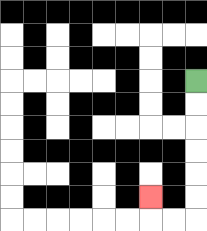{'start': '[8, 3]', 'end': '[6, 8]', 'path_directions': 'D,D,D,D,D,D,L,L,U', 'path_coordinates': '[[8, 3], [8, 4], [8, 5], [8, 6], [8, 7], [8, 8], [8, 9], [7, 9], [6, 9], [6, 8]]'}